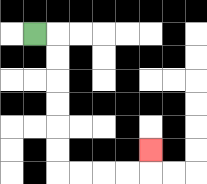{'start': '[1, 1]', 'end': '[6, 6]', 'path_directions': 'R,D,D,D,D,D,D,R,R,R,R,U', 'path_coordinates': '[[1, 1], [2, 1], [2, 2], [2, 3], [2, 4], [2, 5], [2, 6], [2, 7], [3, 7], [4, 7], [5, 7], [6, 7], [6, 6]]'}